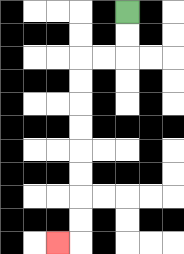{'start': '[5, 0]', 'end': '[2, 10]', 'path_directions': 'D,D,L,L,D,D,D,D,D,D,D,D,L', 'path_coordinates': '[[5, 0], [5, 1], [5, 2], [4, 2], [3, 2], [3, 3], [3, 4], [3, 5], [3, 6], [3, 7], [3, 8], [3, 9], [3, 10], [2, 10]]'}